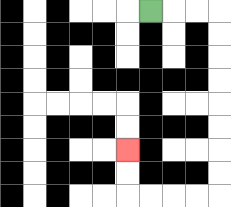{'start': '[6, 0]', 'end': '[5, 6]', 'path_directions': 'R,R,R,D,D,D,D,D,D,D,D,L,L,L,L,U,U', 'path_coordinates': '[[6, 0], [7, 0], [8, 0], [9, 0], [9, 1], [9, 2], [9, 3], [9, 4], [9, 5], [9, 6], [9, 7], [9, 8], [8, 8], [7, 8], [6, 8], [5, 8], [5, 7], [5, 6]]'}